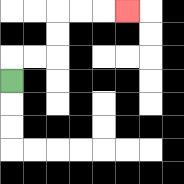{'start': '[0, 3]', 'end': '[5, 0]', 'path_directions': 'U,R,R,U,U,R,R,R', 'path_coordinates': '[[0, 3], [0, 2], [1, 2], [2, 2], [2, 1], [2, 0], [3, 0], [4, 0], [5, 0]]'}